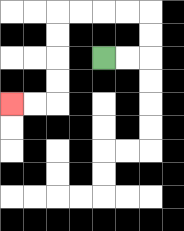{'start': '[4, 2]', 'end': '[0, 4]', 'path_directions': 'R,R,U,U,L,L,L,L,D,D,D,D,L,L', 'path_coordinates': '[[4, 2], [5, 2], [6, 2], [6, 1], [6, 0], [5, 0], [4, 0], [3, 0], [2, 0], [2, 1], [2, 2], [2, 3], [2, 4], [1, 4], [0, 4]]'}